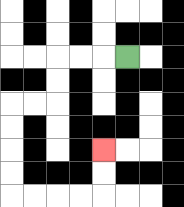{'start': '[5, 2]', 'end': '[4, 6]', 'path_directions': 'L,L,L,D,D,L,L,D,D,D,D,R,R,R,R,U,U', 'path_coordinates': '[[5, 2], [4, 2], [3, 2], [2, 2], [2, 3], [2, 4], [1, 4], [0, 4], [0, 5], [0, 6], [0, 7], [0, 8], [1, 8], [2, 8], [3, 8], [4, 8], [4, 7], [4, 6]]'}